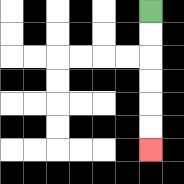{'start': '[6, 0]', 'end': '[6, 6]', 'path_directions': 'D,D,D,D,D,D', 'path_coordinates': '[[6, 0], [6, 1], [6, 2], [6, 3], [6, 4], [6, 5], [6, 6]]'}